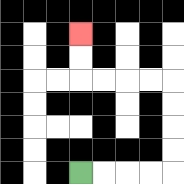{'start': '[3, 7]', 'end': '[3, 1]', 'path_directions': 'R,R,R,R,U,U,U,U,L,L,L,L,U,U', 'path_coordinates': '[[3, 7], [4, 7], [5, 7], [6, 7], [7, 7], [7, 6], [7, 5], [7, 4], [7, 3], [6, 3], [5, 3], [4, 3], [3, 3], [3, 2], [3, 1]]'}